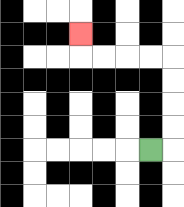{'start': '[6, 6]', 'end': '[3, 1]', 'path_directions': 'R,U,U,U,U,L,L,L,L,U', 'path_coordinates': '[[6, 6], [7, 6], [7, 5], [7, 4], [7, 3], [7, 2], [6, 2], [5, 2], [4, 2], [3, 2], [3, 1]]'}